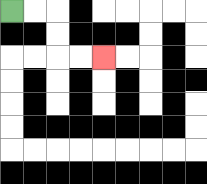{'start': '[0, 0]', 'end': '[4, 2]', 'path_directions': 'R,R,D,D,R,R', 'path_coordinates': '[[0, 0], [1, 0], [2, 0], [2, 1], [2, 2], [3, 2], [4, 2]]'}